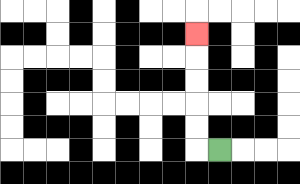{'start': '[9, 6]', 'end': '[8, 1]', 'path_directions': 'L,U,U,U,U,U', 'path_coordinates': '[[9, 6], [8, 6], [8, 5], [8, 4], [8, 3], [8, 2], [8, 1]]'}